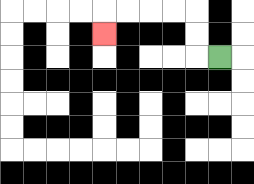{'start': '[9, 2]', 'end': '[4, 1]', 'path_directions': 'L,U,U,L,L,L,L,D', 'path_coordinates': '[[9, 2], [8, 2], [8, 1], [8, 0], [7, 0], [6, 0], [5, 0], [4, 0], [4, 1]]'}